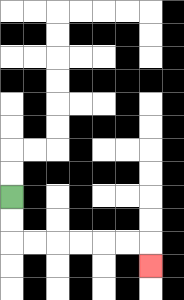{'start': '[0, 8]', 'end': '[6, 11]', 'path_directions': 'D,D,R,R,R,R,R,R,D', 'path_coordinates': '[[0, 8], [0, 9], [0, 10], [1, 10], [2, 10], [3, 10], [4, 10], [5, 10], [6, 10], [6, 11]]'}